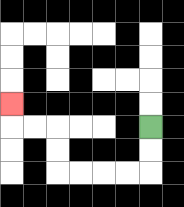{'start': '[6, 5]', 'end': '[0, 4]', 'path_directions': 'D,D,L,L,L,L,U,U,L,L,U', 'path_coordinates': '[[6, 5], [6, 6], [6, 7], [5, 7], [4, 7], [3, 7], [2, 7], [2, 6], [2, 5], [1, 5], [0, 5], [0, 4]]'}